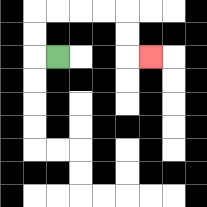{'start': '[2, 2]', 'end': '[6, 2]', 'path_directions': 'L,U,U,R,R,R,R,D,D,R', 'path_coordinates': '[[2, 2], [1, 2], [1, 1], [1, 0], [2, 0], [3, 0], [4, 0], [5, 0], [5, 1], [5, 2], [6, 2]]'}